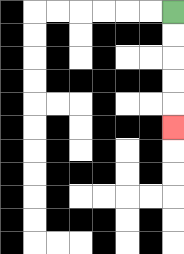{'start': '[7, 0]', 'end': '[7, 5]', 'path_directions': 'D,D,D,D,D', 'path_coordinates': '[[7, 0], [7, 1], [7, 2], [7, 3], [7, 4], [7, 5]]'}